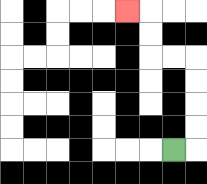{'start': '[7, 6]', 'end': '[5, 0]', 'path_directions': 'R,U,U,U,U,L,L,U,U,L', 'path_coordinates': '[[7, 6], [8, 6], [8, 5], [8, 4], [8, 3], [8, 2], [7, 2], [6, 2], [6, 1], [6, 0], [5, 0]]'}